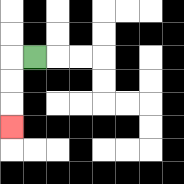{'start': '[1, 2]', 'end': '[0, 5]', 'path_directions': 'L,D,D,D', 'path_coordinates': '[[1, 2], [0, 2], [0, 3], [0, 4], [0, 5]]'}